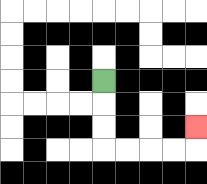{'start': '[4, 3]', 'end': '[8, 5]', 'path_directions': 'D,D,D,R,R,R,R,U', 'path_coordinates': '[[4, 3], [4, 4], [4, 5], [4, 6], [5, 6], [6, 6], [7, 6], [8, 6], [8, 5]]'}